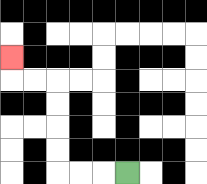{'start': '[5, 7]', 'end': '[0, 2]', 'path_directions': 'L,L,L,U,U,U,U,L,L,U', 'path_coordinates': '[[5, 7], [4, 7], [3, 7], [2, 7], [2, 6], [2, 5], [2, 4], [2, 3], [1, 3], [0, 3], [0, 2]]'}